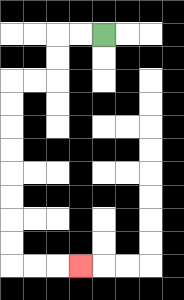{'start': '[4, 1]', 'end': '[3, 11]', 'path_directions': 'L,L,D,D,L,L,D,D,D,D,D,D,D,D,R,R,R', 'path_coordinates': '[[4, 1], [3, 1], [2, 1], [2, 2], [2, 3], [1, 3], [0, 3], [0, 4], [0, 5], [0, 6], [0, 7], [0, 8], [0, 9], [0, 10], [0, 11], [1, 11], [2, 11], [3, 11]]'}